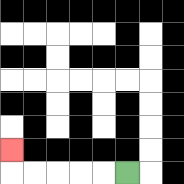{'start': '[5, 7]', 'end': '[0, 6]', 'path_directions': 'L,L,L,L,L,U', 'path_coordinates': '[[5, 7], [4, 7], [3, 7], [2, 7], [1, 7], [0, 7], [0, 6]]'}